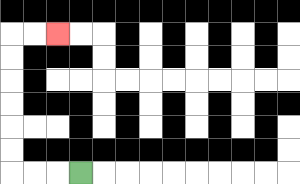{'start': '[3, 7]', 'end': '[2, 1]', 'path_directions': 'L,L,L,U,U,U,U,U,U,R,R', 'path_coordinates': '[[3, 7], [2, 7], [1, 7], [0, 7], [0, 6], [0, 5], [0, 4], [0, 3], [0, 2], [0, 1], [1, 1], [2, 1]]'}